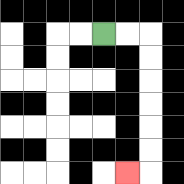{'start': '[4, 1]', 'end': '[5, 7]', 'path_directions': 'R,R,D,D,D,D,D,D,L', 'path_coordinates': '[[4, 1], [5, 1], [6, 1], [6, 2], [6, 3], [6, 4], [6, 5], [6, 6], [6, 7], [5, 7]]'}